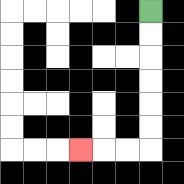{'start': '[6, 0]', 'end': '[3, 6]', 'path_directions': 'D,D,D,D,D,D,L,L,L', 'path_coordinates': '[[6, 0], [6, 1], [6, 2], [6, 3], [6, 4], [6, 5], [6, 6], [5, 6], [4, 6], [3, 6]]'}